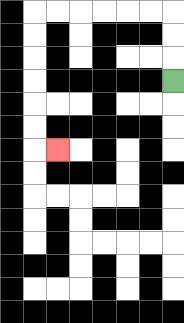{'start': '[7, 3]', 'end': '[2, 6]', 'path_directions': 'U,U,U,L,L,L,L,L,L,D,D,D,D,D,D,R', 'path_coordinates': '[[7, 3], [7, 2], [7, 1], [7, 0], [6, 0], [5, 0], [4, 0], [3, 0], [2, 0], [1, 0], [1, 1], [1, 2], [1, 3], [1, 4], [1, 5], [1, 6], [2, 6]]'}